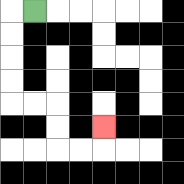{'start': '[1, 0]', 'end': '[4, 5]', 'path_directions': 'L,D,D,D,D,R,R,D,D,R,R,U', 'path_coordinates': '[[1, 0], [0, 0], [0, 1], [0, 2], [0, 3], [0, 4], [1, 4], [2, 4], [2, 5], [2, 6], [3, 6], [4, 6], [4, 5]]'}